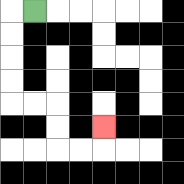{'start': '[1, 0]', 'end': '[4, 5]', 'path_directions': 'L,D,D,D,D,R,R,D,D,R,R,U', 'path_coordinates': '[[1, 0], [0, 0], [0, 1], [0, 2], [0, 3], [0, 4], [1, 4], [2, 4], [2, 5], [2, 6], [3, 6], [4, 6], [4, 5]]'}